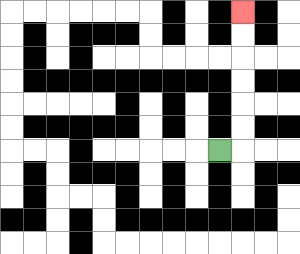{'start': '[9, 6]', 'end': '[10, 0]', 'path_directions': 'R,U,U,U,U,U,U', 'path_coordinates': '[[9, 6], [10, 6], [10, 5], [10, 4], [10, 3], [10, 2], [10, 1], [10, 0]]'}